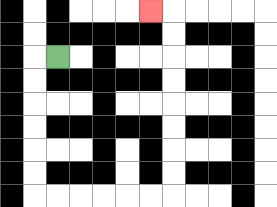{'start': '[2, 2]', 'end': '[6, 0]', 'path_directions': 'L,D,D,D,D,D,D,R,R,R,R,R,R,U,U,U,U,U,U,U,U,L', 'path_coordinates': '[[2, 2], [1, 2], [1, 3], [1, 4], [1, 5], [1, 6], [1, 7], [1, 8], [2, 8], [3, 8], [4, 8], [5, 8], [6, 8], [7, 8], [7, 7], [7, 6], [7, 5], [7, 4], [7, 3], [7, 2], [7, 1], [7, 0], [6, 0]]'}